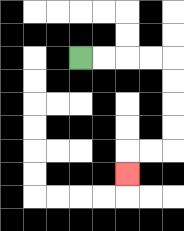{'start': '[3, 2]', 'end': '[5, 7]', 'path_directions': 'R,R,R,R,D,D,D,D,L,L,D', 'path_coordinates': '[[3, 2], [4, 2], [5, 2], [6, 2], [7, 2], [7, 3], [7, 4], [7, 5], [7, 6], [6, 6], [5, 6], [5, 7]]'}